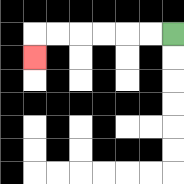{'start': '[7, 1]', 'end': '[1, 2]', 'path_directions': 'L,L,L,L,L,L,D', 'path_coordinates': '[[7, 1], [6, 1], [5, 1], [4, 1], [3, 1], [2, 1], [1, 1], [1, 2]]'}